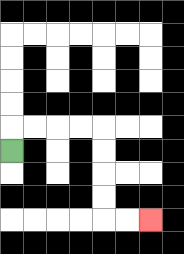{'start': '[0, 6]', 'end': '[6, 9]', 'path_directions': 'U,R,R,R,R,D,D,D,D,R,R', 'path_coordinates': '[[0, 6], [0, 5], [1, 5], [2, 5], [3, 5], [4, 5], [4, 6], [4, 7], [4, 8], [4, 9], [5, 9], [6, 9]]'}